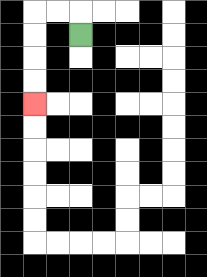{'start': '[3, 1]', 'end': '[1, 4]', 'path_directions': 'U,L,L,D,D,D,D', 'path_coordinates': '[[3, 1], [3, 0], [2, 0], [1, 0], [1, 1], [1, 2], [1, 3], [1, 4]]'}